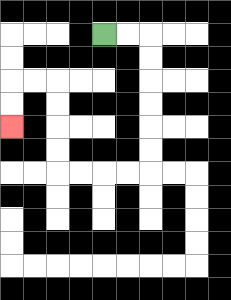{'start': '[4, 1]', 'end': '[0, 5]', 'path_directions': 'R,R,D,D,D,D,D,D,L,L,L,L,U,U,U,U,L,L,D,D', 'path_coordinates': '[[4, 1], [5, 1], [6, 1], [6, 2], [6, 3], [6, 4], [6, 5], [6, 6], [6, 7], [5, 7], [4, 7], [3, 7], [2, 7], [2, 6], [2, 5], [2, 4], [2, 3], [1, 3], [0, 3], [0, 4], [0, 5]]'}